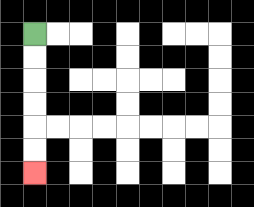{'start': '[1, 1]', 'end': '[1, 7]', 'path_directions': 'D,D,D,D,D,D', 'path_coordinates': '[[1, 1], [1, 2], [1, 3], [1, 4], [1, 5], [1, 6], [1, 7]]'}